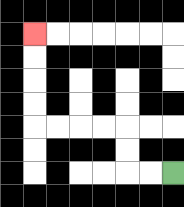{'start': '[7, 7]', 'end': '[1, 1]', 'path_directions': 'L,L,U,U,L,L,L,L,U,U,U,U', 'path_coordinates': '[[7, 7], [6, 7], [5, 7], [5, 6], [5, 5], [4, 5], [3, 5], [2, 5], [1, 5], [1, 4], [1, 3], [1, 2], [1, 1]]'}